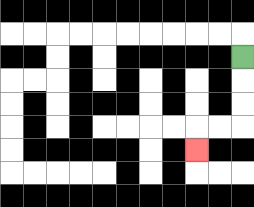{'start': '[10, 2]', 'end': '[8, 6]', 'path_directions': 'D,D,D,L,L,D', 'path_coordinates': '[[10, 2], [10, 3], [10, 4], [10, 5], [9, 5], [8, 5], [8, 6]]'}